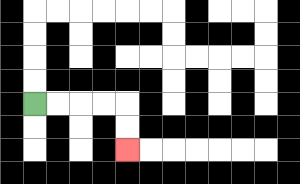{'start': '[1, 4]', 'end': '[5, 6]', 'path_directions': 'R,R,R,R,D,D', 'path_coordinates': '[[1, 4], [2, 4], [3, 4], [4, 4], [5, 4], [5, 5], [5, 6]]'}